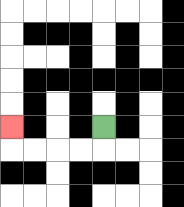{'start': '[4, 5]', 'end': '[0, 5]', 'path_directions': 'D,L,L,L,L,U', 'path_coordinates': '[[4, 5], [4, 6], [3, 6], [2, 6], [1, 6], [0, 6], [0, 5]]'}